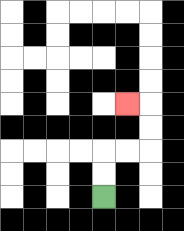{'start': '[4, 8]', 'end': '[5, 4]', 'path_directions': 'U,U,R,R,U,U,L', 'path_coordinates': '[[4, 8], [4, 7], [4, 6], [5, 6], [6, 6], [6, 5], [6, 4], [5, 4]]'}